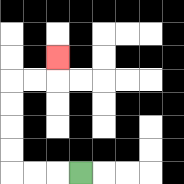{'start': '[3, 7]', 'end': '[2, 2]', 'path_directions': 'L,L,L,U,U,U,U,R,R,U', 'path_coordinates': '[[3, 7], [2, 7], [1, 7], [0, 7], [0, 6], [0, 5], [0, 4], [0, 3], [1, 3], [2, 3], [2, 2]]'}